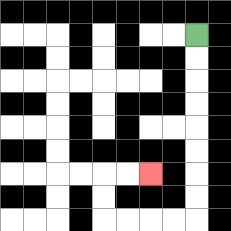{'start': '[8, 1]', 'end': '[6, 7]', 'path_directions': 'D,D,D,D,D,D,D,D,L,L,L,L,U,U,R,R', 'path_coordinates': '[[8, 1], [8, 2], [8, 3], [8, 4], [8, 5], [8, 6], [8, 7], [8, 8], [8, 9], [7, 9], [6, 9], [5, 9], [4, 9], [4, 8], [4, 7], [5, 7], [6, 7]]'}